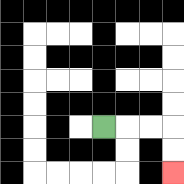{'start': '[4, 5]', 'end': '[7, 7]', 'path_directions': 'R,R,R,D,D', 'path_coordinates': '[[4, 5], [5, 5], [6, 5], [7, 5], [7, 6], [7, 7]]'}